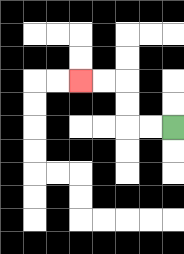{'start': '[7, 5]', 'end': '[3, 3]', 'path_directions': 'L,L,U,U,L,L', 'path_coordinates': '[[7, 5], [6, 5], [5, 5], [5, 4], [5, 3], [4, 3], [3, 3]]'}